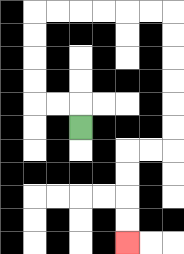{'start': '[3, 5]', 'end': '[5, 10]', 'path_directions': 'U,L,L,U,U,U,U,R,R,R,R,R,R,D,D,D,D,D,D,L,L,D,D,D,D', 'path_coordinates': '[[3, 5], [3, 4], [2, 4], [1, 4], [1, 3], [1, 2], [1, 1], [1, 0], [2, 0], [3, 0], [4, 0], [5, 0], [6, 0], [7, 0], [7, 1], [7, 2], [7, 3], [7, 4], [7, 5], [7, 6], [6, 6], [5, 6], [5, 7], [5, 8], [5, 9], [5, 10]]'}